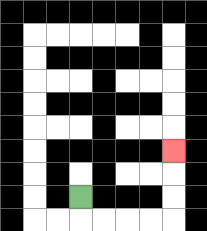{'start': '[3, 8]', 'end': '[7, 6]', 'path_directions': 'D,R,R,R,R,U,U,U', 'path_coordinates': '[[3, 8], [3, 9], [4, 9], [5, 9], [6, 9], [7, 9], [7, 8], [7, 7], [7, 6]]'}